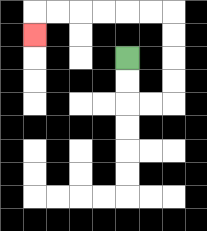{'start': '[5, 2]', 'end': '[1, 1]', 'path_directions': 'D,D,R,R,U,U,U,U,L,L,L,L,L,L,D', 'path_coordinates': '[[5, 2], [5, 3], [5, 4], [6, 4], [7, 4], [7, 3], [7, 2], [7, 1], [7, 0], [6, 0], [5, 0], [4, 0], [3, 0], [2, 0], [1, 0], [1, 1]]'}